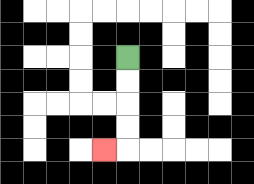{'start': '[5, 2]', 'end': '[4, 6]', 'path_directions': 'D,D,D,D,L', 'path_coordinates': '[[5, 2], [5, 3], [5, 4], [5, 5], [5, 6], [4, 6]]'}